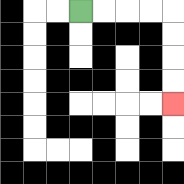{'start': '[3, 0]', 'end': '[7, 4]', 'path_directions': 'R,R,R,R,D,D,D,D', 'path_coordinates': '[[3, 0], [4, 0], [5, 0], [6, 0], [7, 0], [7, 1], [7, 2], [7, 3], [7, 4]]'}